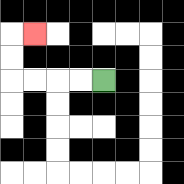{'start': '[4, 3]', 'end': '[1, 1]', 'path_directions': 'L,L,L,L,U,U,R', 'path_coordinates': '[[4, 3], [3, 3], [2, 3], [1, 3], [0, 3], [0, 2], [0, 1], [1, 1]]'}